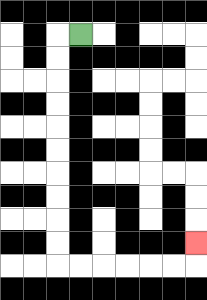{'start': '[3, 1]', 'end': '[8, 10]', 'path_directions': 'L,D,D,D,D,D,D,D,D,D,D,R,R,R,R,R,R,U', 'path_coordinates': '[[3, 1], [2, 1], [2, 2], [2, 3], [2, 4], [2, 5], [2, 6], [2, 7], [2, 8], [2, 9], [2, 10], [2, 11], [3, 11], [4, 11], [5, 11], [6, 11], [7, 11], [8, 11], [8, 10]]'}